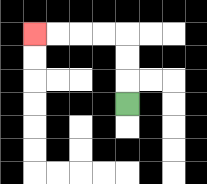{'start': '[5, 4]', 'end': '[1, 1]', 'path_directions': 'U,U,U,L,L,L,L', 'path_coordinates': '[[5, 4], [5, 3], [5, 2], [5, 1], [4, 1], [3, 1], [2, 1], [1, 1]]'}